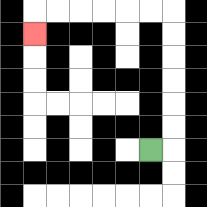{'start': '[6, 6]', 'end': '[1, 1]', 'path_directions': 'R,U,U,U,U,U,U,L,L,L,L,L,L,D', 'path_coordinates': '[[6, 6], [7, 6], [7, 5], [7, 4], [7, 3], [7, 2], [7, 1], [7, 0], [6, 0], [5, 0], [4, 0], [3, 0], [2, 0], [1, 0], [1, 1]]'}